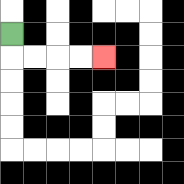{'start': '[0, 1]', 'end': '[4, 2]', 'path_directions': 'D,R,R,R,R', 'path_coordinates': '[[0, 1], [0, 2], [1, 2], [2, 2], [3, 2], [4, 2]]'}